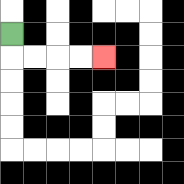{'start': '[0, 1]', 'end': '[4, 2]', 'path_directions': 'D,R,R,R,R', 'path_coordinates': '[[0, 1], [0, 2], [1, 2], [2, 2], [3, 2], [4, 2]]'}